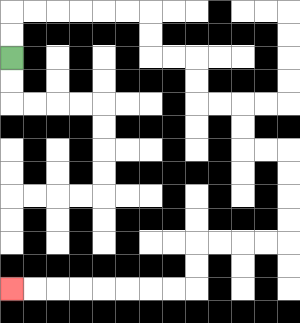{'start': '[0, 2]', 'end': '[0, 12]', 'path_directions': 'U,U,R,R,R,R,R,R,D,D,R,R,D,D,R,R,D,D,R,R,D,D,D,D,L,L,L,L,D,D,L,L,L,L,L,L,L,L', 'path_coordinates': '[[0, 2], [0, 1], [0, 0], [1, 0], [2, 0], [3, 0], [4, 0], [5, 0], [6, 0], [6, 1], [6, 2], [7, 2], [8, 2], [8, 3], [8, 4], [9, 4], [10, 4], [10, 5], [10, 6], [11, 6], [12, 6], [12, 7], [12, 8], [12, 9], [12, 10], [11, 10], [10, 10], [9, 10], [8, 10], [8, 11], [8, 12], [7, 12], [6, 12], [5, 12], [4, 12], [3, 12], [2, 12], [1, 12], [0, 12]]'}